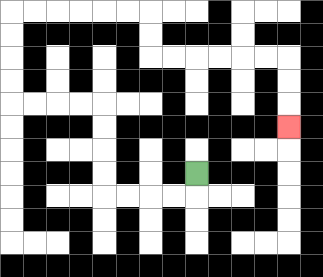{'start': '[8, 7]', 'end': '[12, 5]', 'path_directions': 'D,L,L,L,L,U,U,U,U,L,L,L,L,U,U,U,U,R,R,R,R,R,R,D,D,R,R,R,R,R,R,D,D,D', 'path_coordinates': '[[8, 7], [8, 8], [7, 8], [6, 8], [5, 8], [4, 8], [4, 7], [4, 6], [4, 5], [4, 4], [3, 4], [2, 4], [1, 4], [0, 4], [0, 3], [0, 2], [0, 1], [0, 0], [1, 0], [2, 0], [3, 0], [4, 0], [5, 0], [6, 0], [6, 1], [6, 2], [7, 2], [8, 2], [9, 2], [10, 2], [11, 2], [12, 2], [12, 3], [12, 4], [12, 5]]'}